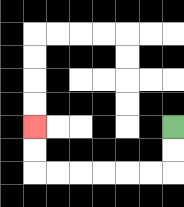{'start': '[7, 5]', 'end': '[1, 5]', 'path_directions': 'D,D,L,L,L,L,L,L,U,U', 'path_coordinates': '[[7, 5], [7, 6], [7, 7], [6, 7], [5, 7], [4, 7], [3, 7], [2, 7], [1, 7], [1, 6], [1, 5]]'}